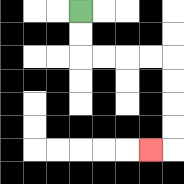{'start': '[3, 0]', 'end': '[6, 6]', 'path_directions': 'D,D,R,R,R,R,D,D,D,D,L', 'path_coordinates': '[[3, 0], [3, 1], [3, 2], [4, 2], [5, 2], [6, 2], [7, 2], [7, 3], [7, 4], [7, 5], [7, 6], [6, 6]]'}